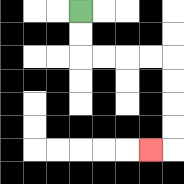{'start': '[3, 0]', 'end': '[6, 6]', 'path_directions': 'D,D,R,R,R,R,D,D,D,D,L', 'path_coordinates': '[[3, 0], [3, 1], [3, 2], [4, 2], [5, 2], [6, 2], [7, 2], [7, 3], [7, 4], [7, 5], [7, 6], [6, 6]]'}